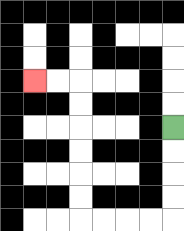{'start': '[7, 5]', 'end': '[1, 3]', 'path_directions': 'D,D,D,D,L,L,L,L,U,U,U,U,U,U,L,L', 'path_coordinates': '[[7, 5], [7, 6], [7, 7], [7, 8], [7, 9], [6, 9], [5, 9], [4, 9], [3, 9], [3, 8], [3, 7], [3, 6], [3, 5], [3, 4], [3, 3], [2, 3], [1, 3]]'}